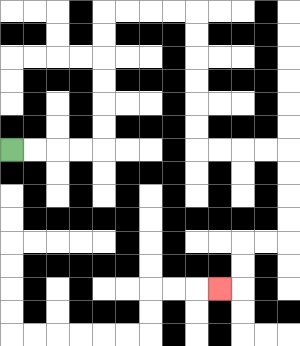{'start': '[0, 6]', 'end': '[9, 12]', 'path_directions': 'R,R,R,R,U,U,U,U,U,U,R,R,R,R,D,D,D,D,D,D,R,R,R,R,D,D,D,D,L,L,D,D,L', 'path_coordinates': '[[0, 6], [1, 6], [2, 6], [3, 6], [4, 6], [4, 5], [4, 4], [4, 3], [4, 2], [4, 1], [4, 0], [5, 0], [6, 0], [7, 0], [8, 0], [8, 1], [8, 2], [8, 3], [8, 4], [8, 5], [8, 6], [9, 6], [10, 6], [11, 6], [12, 6], [12, 7], [12, 8], [12, 9], [12, 10], [11, 10], [10, 10], [10, 11], [10, 12], [9, 12]]'}